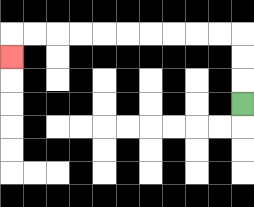{'start': '[10, 4]', 'end': '[0, 2]', 'path_directions': 'U,U,U,L,L,L,L,L,L,L,L,L,L,D', 'path_coordinates': '[[10, 4], [10, 3], [10, 2], [10, 1], [9, 1], [8, 1], [7, 1], [6, 1], [5, 1], [4, 1], [3, 1], [2, 1], [1, 1], [0, 1], [0, 2]]'}